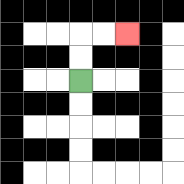{'start': '[3, 3]', 'end': '[5, 1]', 'path_directions': 'U,U,R,R', 'path_coordinates': '[[3, 3], [3, 2], [3, 1], [4, 1], [5, 1]]'}